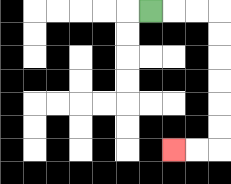{'start': '[6, 0]', 'end': '[7, 6]', 'path_directions': 'R,R,R,D,D,D,D,D,D,L,L', 'path_coordinates': '[[6, 0], [7, 0], [8, 0], [9, 0], [9, 1], [9, 2], [9, 3], [9, 4], [9, 5], [9, 6], [8, 6], [7, 6]]'}